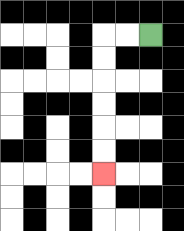{'start': '[6, 1]', 'end': '[4, 7]', 'path_directions': 'L,L,D,D,D,D,D,D', 'path_coordinates': '[[6, 1], [5, 1], [4, 1], [4, 2], [4, 3], [4, 4], [4, 5], [4, 6], [4, 7]]'}